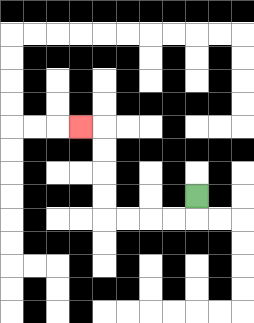{'start': '[8, 8]', 'end': '[3, 5]', 'path_directions': 'D,L,L,L,L,U,U,U,U,L', 'path_coordinates': '[[8, 8], [8, 9], [7, 9], [6, 9], [5, 9], [4, 9], [4, 8], [4, 7], [4, 6], [4, 5], [3, 5]]'}